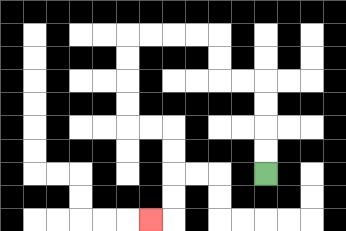{'start': '[11, 7]', 'end': '[6, 9]', 'path_directions': 'U,U,U,U,L,L,U,U,L,L,L,L,D,D,D,D,R,R,D,D,D,D,L', 'path_coordinates': '[[11, 7], [11, 6], [11, 5], [11, 4], [11, 3], [10, 3], [9, 3], [9, 2], [9, 1], [8, 1], [7, 1], [6, 1], [5, 1], [5, 2], [5, 3], [5, 4], [5, 5], [6, 5], [7, 5], [7, 6], [7, 7], [7, 8], [7, 9], [6, 9]]'}